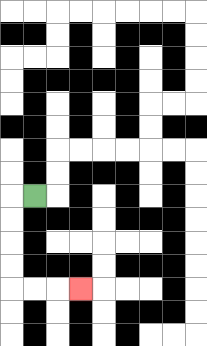{'start': '[1, 8]', 'end': '[3, 12]', 'path_directions': 'L,D,D,D,D,R,R,R', 'path_coordinates': '[[1, 8], [0, 8], [0, 9], [0, 10], [0, 11], [0, 12], [1, 12], [2, 12], [3, 12]]'}